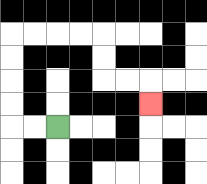{'start': '[2, 5]', 'end': '[6, 4]', 'path_directions': 'L,L,U,U,U,U,R,R,R,R,D,D,R,R,D', 'path_coordinates': '[[2, 5], [1, 5], [0, 5], [0, 4], [0, 3], [0, 2], [0, 1], [1, 1], [2, 1], [3, 1], [4, 1], [4, 2], [4, 3], [5, 3], [6, 3], [6, 4]]'}